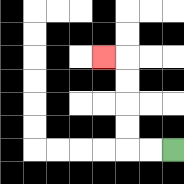{'start': '[7, 6]', 'end': '[4, 2]', 'path_directions': 'L,L,U,U,U,U,L', 'path_coordinates': '[[7, 6], [6, 6], [5, 6], [5, 5], [5, 4], [5, 3], [5, 2], [4, 2]]'}